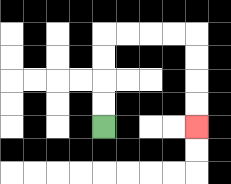{'start': '[4, 5]', 'end': '[8, 5]', 'path_directions': 'U,U,U,U,R,R,R,R,D,D,D,D', 'path_coordinates': '[[4, 5], [4, 4], [4, 3], [4, 2], [4, 1], [5, 1], [6, 1], [7, 1], [8, 1], [8, 2], [8, 3], [8, 4], [8, 5]]'}